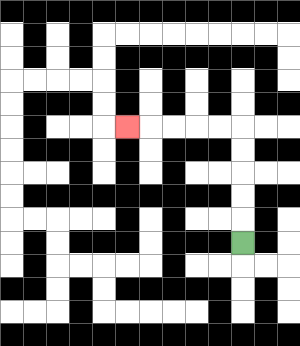{'start': '[10, 10]', 'end': '[5, 5]', 'path_directions': 'U,U,U,U,U,L,L,L,L,L', 'path_coordinates': '[[10, 10], [10, 9], [10, 8], [10, 7], [10, 6], [10, 5], [9, 5], [8, 5], [7, 5], [6, 5], [5, 5]]'}